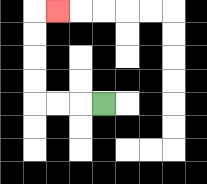{'start': '[4, 4]', 'end': '[2, 0]', 'path_directions': 'L,L,L,U,U,U,U,R', 'path_coordinates': '[[4, 4], [3, 4], [2, 4], [1, 4], [1, 3], [1, 2], [1, 1], [1, 0], [2, 0]]'}